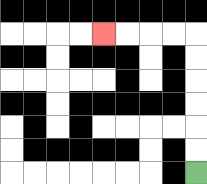{'start': '[8, 7]', 'end': '[4, 1]', 'path_directions': 'U,U,U,U,U,U,L,L,L,L', 'path_coordinates': '[[8, 7], [8, 6], [8, 5], [8, 4], [8, 3], [8, 2], [8, 1], [7, 1], [6, 1], [5, 1], [4, 1]]'}